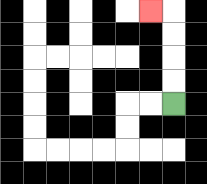{'start': '[7, 4]', 'end': '[6, 0]', 'path_directions': 'U,U,U,U,L', 'path_coordinates': '[[7, 4], [7, 3], [7, 2], [7, 1], [7, 0], [6, 0]]'}